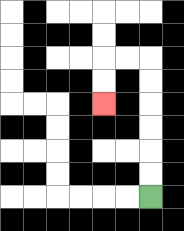{'start': '[6, 8]', 'end': '[4, 4]', 'path_directions': 'U,U,U,U,U,U,L,L,D,D', 'path_coordinates': '[[6, 8], [6, 7], [6, 6], [6, 5], [6, 4], [6, 3], [6, 2], [5, 2], [4, 2], [4, 3], [4, 4]]'}